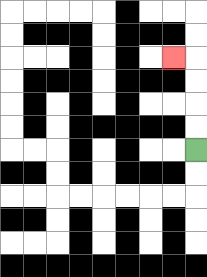{'start': '[8, 6]', 'end': '[7, 2]', 'path_directions': 'U,U,U,U,L', 'path_coordinates': '[[8, 6], [8, 5], [8, 4], [8, 3], [8, 2], [7, 2]]'}